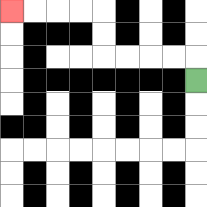{'start': '[8, 3]', 'end': '[0, 0]', 'path_directions': 'U,L,L,L,L,U,U,L,L,L,L', 'path_coordinates': '[[8, 3], [8, 2], [7, 2], [6, 2], [5, 2], [4, 2], [4, 1], [4, 0], [3, 0], [2, 0], [1, 0], [0, 0]]'}